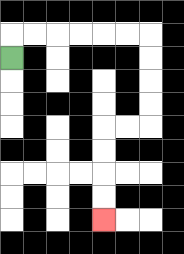{'start': '[0, 2]', 'end': '[4, 9]', 'path_directions': 'U,R,R,R,R,R,R,D,D,D,D,L,L,D,D,D,D', 'path_coordinates': '[[0, 2], [0, 1], [1, 1], [2, 1], [3, 1], [4, 1], [5, 1], [6, 1], [6, 2], [6, 3], [6, 4], [6, 5], [5, 5], [4, 5], [4, 6], [4, 7], [4, 8], [4, 9]]'}